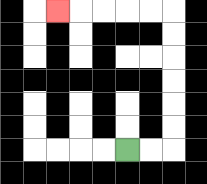{'start': '[5, 6]', 'end': '[2, 0]', 'path_directions': 'R,R,U,U,U,U,U,U,L,L,L,L,L', 'path_coordinates': '[[5, 6], [6, 6], [7, 6], [7, 5], [7, 4], [7, 3], [7, 2], [7, 1], [7, 0], [6, 0], [5, 0], [4, 0], [3, 0], [2, 0]]'}